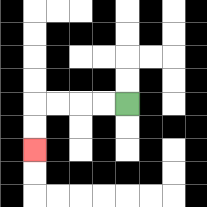{'start': '[5, 4]', 'end': '[1, 6]', 'path_directions': 'L,L,L,L,D,D', 'path_coordinates': '[[5, 4], [4, 4], [3, 4], [2, 4], [1, 4], [1, 5], [1, 6]]'}